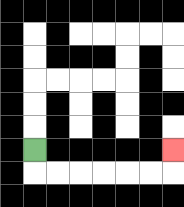{'start': '[1, 6]', 'end': '[7, 6]', 'path_directions': 'D,R,R,R,R,R,R,U', 'path_coordinates': '[[1, 6], [1, 7], [2, 7], [3, 7], [4, 7], [5, 7], [6, 7], [7, 7], [7, 6]]'}